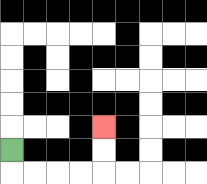{'start': '[0, 6]', 'end': '[4, 5]', 'path_directions': 'D,R,R,R,R,U,U', 'path_coordinates': '[[0, 6], [0, 7], [1, 7], [2, 7], [3, 7], [4, 7], [4, 6], [4, 5]]'}